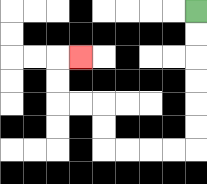{'start': '[8, 0]', 'end': '[3, 2]', 'path_directions': 'D,D,D,D,D,D,L,L,L,L,U,U,L,L,U,U,R', 'path_coordinates': '[[8, 0], [8, 1], [8, 2], [8, 3], [8, 4], [8, 5], [8, 6], [7, 6], [6, 6], [5, 6], [4, 6], [4, 5], [4, 4], [3, 4], [2, 4], [2, 3], [2, 2], [3, 2]]'}